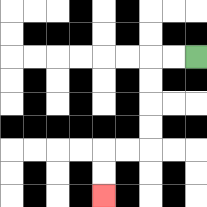{'start': '[8, 2]', 'end': '[4, 8]', 'path_directions': 'L,L,D,D,D,D,L,L,D,D', 'path_coordinates': '[[8, 2], [7, 2], [6, 2], [6, 3], [6, 4], [6, 5], [6, 6], [5, 6], [4, 6], [4, 7], [4, 8]]'}